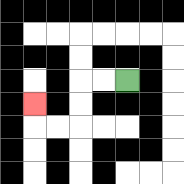{'start': '[5, 3]', 'end': '[1, 4]', 'path_directions': 'L,L,D,D,L,L,U', 'path_coordinates': '[[5, 3], [4, 3], [3, 3], [3, 4], [3, 5], [2, 5], [1, 5], [1, 4]]'}